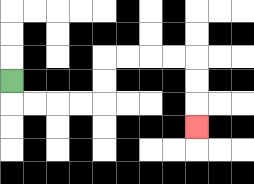{'start': '[0, 3]', 'end': '[8, 5]', 'path_directions': 'D,R,R,R,R,U,U,R,R,R,R,D,D,D', 'path_coordinates': '[[0, 3], [0, 4], [1, 4], [2, 4], [3, 4], [4, 4], [4, 3], [4, 2], [5, 2], [6, 2], [7, 2], [8, 2], [8, 3], [8, 4], [8, 5]]'}